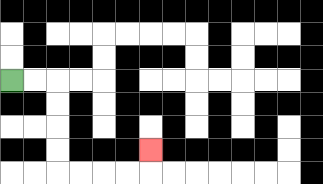{'start': '[0, 3]', 'end': '[6, 6]', 'path_directions': 'R,R,D,D,D,D,R,R,R,R,U', 'path_coordinates': '[[0, 3], [1, 3], [2, 3], [2, 4], [2, 5], [2, 6], [2, 7], [3, 7], [4, 7], [5, 7], [6, 7], [6, 6]]'}